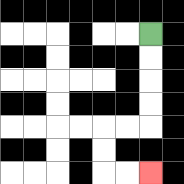{'start': '[6, 1]', 'end': '[6, 7]', 'path_directions': 'D,D,D,D,L,L,D,D,R,R', 'path_coordinates': '[[6, 1], [6, 2], [6, 3], [6, 4], [6, 5], [5, 5], [4, 5], [4, 6], [4, 7], [5, 7], [6, 7]]'}